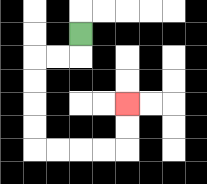{'start': '[3, 1]', 'end': '[5, 4]', 'path_directions': 'D,L,L,D,D,D,D,R,R,R,R,U,U', 'path_coordinates': '[[3, 1], [3, 2], [2, 2], [1, 2], [1, 3], [1, 4], [1, 5], [1, 6], [2, 6], [3, 6], [4, 6], [5, 6], [5, 5], [5, 4]]'}